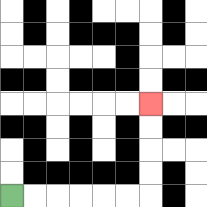{'start': '[0, 8]', 'end': '[6, 4]', 'path_directions': 'R,R,R,R,R,R,U,U,U,U', 'path_coordinates': '[[0, 8], [1, 8], [2, 8], [3, 8], [4, 8], [5, 8], [6, 8], [6, 7], [6, 6], [6, 5], [6, 4]]'}